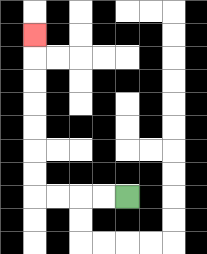{'start': '[5, 8]', 'end': '[1, 1]', 'path_directions': 'L,L,L,L,U,U,U,U,U,U,U', 'path_coordinates': '[[5, 8], [4, 8], [3, 8], [2, 8], [1, 8], [1, 7], [1, 6], [1, 5], [1, 4], [1, 3], [1, 2], [1, 1]]'}